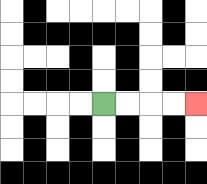{'start': '[4, 4]', 'end': '[8, 4]', 'path_directions': 'R,R,R,R', 'path_coordinates': '[[4, 4], [5, 4], [6, 4], [7, 4], [8, 4]]'}